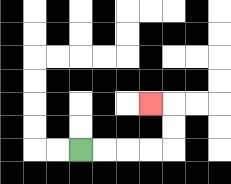{'start': '[3, 6]', 'end': '[6, 4]', 'path_directions': 'R,R,R,R,U,U,L', 'path_coordinates': '[[3, 6], [4, 6], [5, 6], [6, 6], [7, 6], [7, 5], [7, 4], [6, 4]]'}